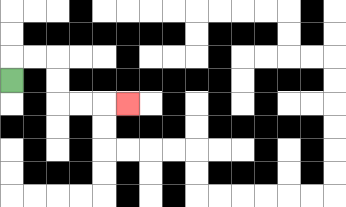{'start': '[0, 3]', 'end': '[5, 4]', 'path_directions': 'U,R,R,D,D,R,R,R', 'path_coordinates': '[[0, 3], [0, 2], [1, 2], [2, 2], [2, 3], [2, 4], [3, 4], [4, 4], [5, 4]]'}